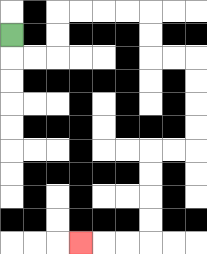{'start': '[0, 1]', 'end': '[3, 10]', 'path_directions': 'D,R,R,U,U,R,R,R,R,D,D,R,R,D,D,D,D,L,L,D,D,D,D,L,L,L', 'path_coordinates': '[[0, 1], [0, 2], [1, 2], [2, 2], [2, 1], [2, 0], [3, 0], [4, 0], [5, 0], [6, 0], [6, 1], [6, 2], [7, 2], [8, 2], [8, 3], [8, 4], [8, 5], [8, 6], [7, 6], [6, 6], [6, 7], [6, 8], [6, 9], [6, 10], [5, 10], [4, 10], [3, 10]]'}